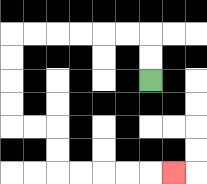{'start': '[6, 3]', 'end': '[7, 7]', 'path_directions': 'U,U,L,L,L,L,L,L,D,D,D,D,R,R,D,D,R,R,R,R,R', 'path_coordinates': '[[6, 3], [6, 2], [6, 1], [5, 1], [4, 1], [3, 1], [2, 1], [1, 1], [0, 1], [0, 2], [0, 3], [0, 4], [0, 5], [1, 5], [2, 5], [2, 6], [2, 7], [3, 7], [4, 7], [5, 7], [6, 7], [7, 7]]'}